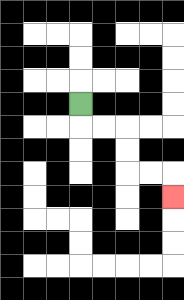{'start': '[3, 4]', 'end': '[7, 8]', 'path_directions': 'D,R,R,D,D,R,R,D', 'path_coordinates': '[[3, 4], [3, 5], [4, 5], [5, 5], [5, 6], [5, 7], [6, 7], [7, 7], [7, 8]]'}